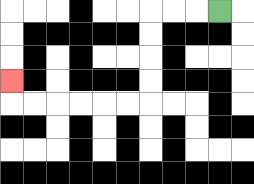{'start': '[9, 0]', 'end': '[0, 3]', 'path_directions': 'L,L,L,D,D,D,D,L,L,L,L,L,L,U', 'path_coordinates': '[[9, 0], [8, 0], [7, 0], [6, 0], [6, 1], [6, 2], [6, 3], [6, 4], [5, 4], [4, 4], [3, 4], [2, 4], [1, 4], [0, 4], [0, 3]]'}